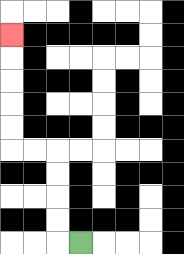{'start': '[3, 10]', 'end': '[0, 1]', 'path_directions': 'L,U,U,U,U,L,L,U,U,U,U,U', 'path_coordinates': '[[3, 10], [2, 10], [2, 9], [2, 8], [2, 7], [2, 6], [1, 6], [0, 6], [0, 5], [0, 4], [0, 3], [0, 2], [0, 1]]'}